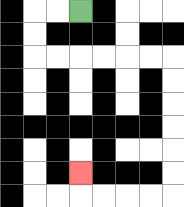{'start': '[3, 0]', 'end': '[3, 7]', 'path_directions': 'L,L,D,D,R,R,R,R,R,R,D,D,D,D,D,D,L,L,L,L,U', 'path_coordinates': '[[3, 0], [2, 0], [1, 0], [1, 1], [1, 2], [2, 2], [3, 2], [4, 2], [5, 2], [6, 2], [7, 2], [7, 3], [7, 4], [7, 5], [7, 6], [7, 7], [7, 8], [6, 8], [5, 8], [4, 8], [3, 8], [3, 7]]'}